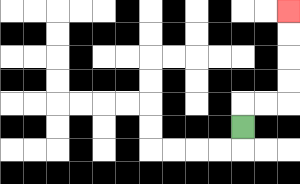{'start': '[10, 5]', 'end': '[12, 0]', 'path_directions': 'U,R,R,U,U,U,U', 'path_coordinates': '[[10, 5], [10, 4], [11, 4], [12, 4], [12, 3], [12, 2], [12, 1], [12, 0]]'}